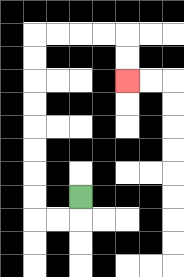{'start': '[3, 8]', 'end': '[5, 3]', 'path_directions': 'D,L,L,U,U,U,U,U,U,U,U,R,R,R,R,D,D', 'path_coordinates': '[[3, 8], [3, 9], [2, 9], [1, 9], [1, 8], [1, 7], [1, 6], [1, 5], [1, 4], [1, 3], [1, 2], [1, 1], [2, 1], [3, 1], [4, 1], [5, 1], [5, 2], [5, 3]]'}